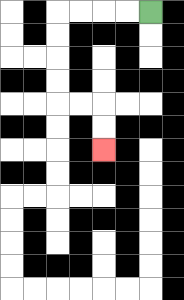{'start': '[6, 0]', 'end': '[4, 6]', 'path_directions': 'L,L,L,L,D,D,D,D,R,R,D,D', 'path_coordinates': '[[6, 0], [5, 0], [4, 0], [3, 0], [2, 0], [2, 1], [2, 2], [2, 3], [2, 4], [3, 4], [4, 4], [4, 5], [4, 6]]'}